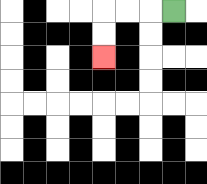{'start': '[7, 0]', 'end': '[4, 2]', 'path_directions': 'L,L,L,D,D', 'path_coordinates': '[[7, 0], [6, 0], [5, 0], [4, 0], [4, 1], [4, 2]]'}